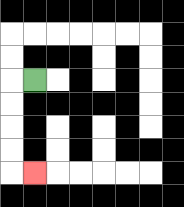{'start': '[1, 3]', 'end': '[1, 7]', 'path_directions': 'L,D,D,D,D,R', 'path_coordinates': '[[1, 3], [0, 3], [0, 4], [0, 5], [0, 6], [0, 7], [1, 7]]'}